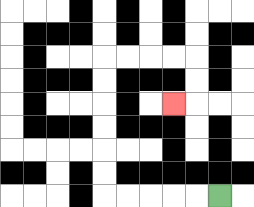{'start': '[9, 8]', 'end': '[7, 4]', 'path_directions': 'L,L,L,L,L,U,U,U,U,U,U,R,R,R,R,D,D,L', 'path_coordinates': '[[9, 8], [8, 8], [7, 8], [6, 8], [5, 8], [4, 8], [4, 7], [4, 6], [4, 5], [4, 4], [4, 3], [4, 2], [5, 2], [6, 2], [7, 2], [8, 2], [8, 3], [8, 4], [7, 4]]'}